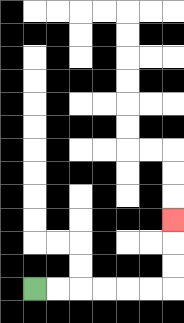{'start': '[1, 12]', 'end': '[7, 9]', 'path_directions': 'R,R,R,R,R,R,U,U,U', 'path_coordinates': '[[1, 12], [2, 12], [3, 12], [4, 12], [5, 12], [6, 12], [7, 12], [7, 11], [7, 10], [7, 9]]'}